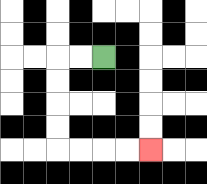{'start': '[4, 2]', 'end': '[6, 6]', 'path_directions': 'L,L,D,D,D,D,R,R,R,R', 'path_coordinates': '[[4, 2], [3, 2], [2, 2], [2, 3], [2, 4], [2, 5], [2, 6], [3, 6], [4, 6], [5, 6], [6, 6]]'}